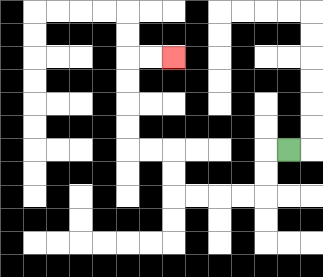{'start': '[12, 6]', 'end': '[7, 2]', 'path_directions': 'L,D,D,L,L,L,L,U,U,L,L,U,U,U,U,R,R', 'path_coordinates': '[[12, 6], [11, 6], [11, 7], [11, 8], [10, 8], [9, 8], [8, 8], [7, 8], [7, 7], [7, 6], [6, 6], [5, 6], [5, 5], [5, 4], [5, 3], [5, 2], [6, 2], [7, 2]]'}